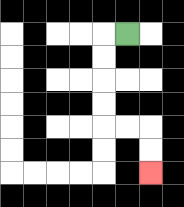{'start': '[5, 1]', 'end': '[6, 7]', 'path_directions': 'L,D,D,D,D,R,R,D,D', 'path_coordinates': '[[5, 1], [4, 1], [4, 2], [4, 3], [4, 4], [4, 5], [5, 5], [6, 5], [6, 6], [6, 7]]'}